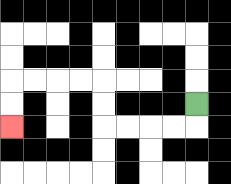{'start': '[8, 4]', 'end': '[0, 5]', 'path_directions': 'D,L,L,L,L,U,U,L,L,L,L,D,D', 'path_coordinates': '[[8, 4], [8, 5], [7, 5], [6, 5], [5, 5], [4, 5], [4, 4], [4, 3], [3, 3], [2, 3], [1, 3], [0, 3], [0, 4], [0, 5]]'}